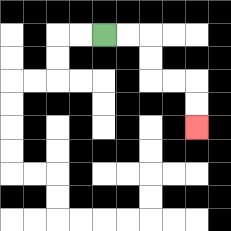{'start': '[4, 1]', 'end': '[8, 5]', 'path_directions': 'R,R,D,D,R,R,D,D', 'path_coordinates': '[[4, 1], [5, 1], [6, 1], [6, 2], [6, 3], [7, 3], [8, 3], [8, 4], [8, 5]]'}